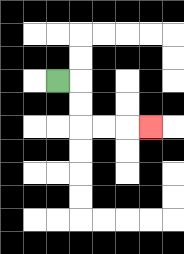{'start': '[2, 3]', 'end': '[6, 5]', 'path_directions': 'R,D,D,R,R,R', 'path_coordinates': '[[2, 3], [3, 3], [3, 4], [3, 5], [4, 5], [5, 5], [6, 5]]'}